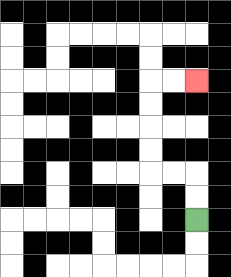{'start': '[8, 9]', 'end': '[8, 3]', 'path_directions': 'U,U,L,L,U,U,U,U,R,R', 'path_coordinates': '[[8, 9], [8, 8], [8, 7], [7, 7], [6, 7], [6, 6], [6, 5], [6, 4], [6, 3], [7, 3], [8, 3]]'}